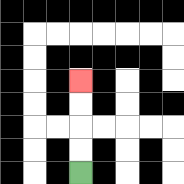{'start': '[3, 7]', 'end': '[3, 3]', 'path_directions': 'U,U,U,U', 'path_coordinates': '[[3, 7], [3, 6], [3, 5], [3, 4], [3, 3]]'}